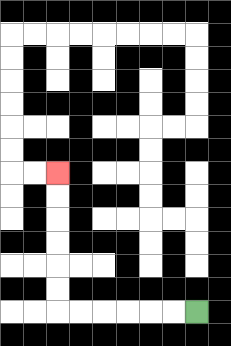{'start': '[8, 13]', 'end': '[2, 7]', 'path_directions': 'L,L,L,L,L,L,U,U,U,U,U,U', 'path_coordinates': '[[8, 13], [7, 13], [6, 13], [5, 13], [4, 13], [3, 13], [2, 13], [2, 12], [2, 11], [2, 10], [2, 9], [2, 8], [2, 7]]'}